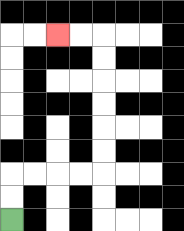{'start': '[0, 9]', 'end': '[2, 1]', 'path_directions': 'U,U,R,R,R,R,U,U,U,U,U,U,L,L', 'path_coordinates': '[[0, 9], [0, 8], [0, 7], [1, 7], [2, 7], [3, 7], [4, 7], [4, 6], [4, 5], [4, 4], [4, 3], [4, 2], [4, 1], [3, 1], [2, 1]]'}